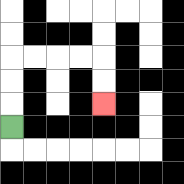{'start': '[0, 5]', 'end': '[4, 4]', 'path_directions': 'U,U,U,R,R,R,R,D,D', 'path_coordinates': '[[0, 5], [0, 4], [0, 3], [0, 2], [1, 2], [2, 2], [3, 2], [4, 2], [4, 3], [4, 4]]'}